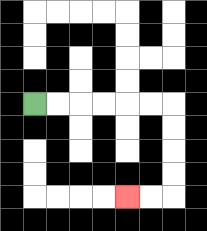{'start': '[1, 4]', 'end': '[5, 8]', 'path_directions': 'R,R,R,R,R,R,D,D,D,D,L,L', 'path_coordinates': '[[1, 4], [2, 4], [3, 4], [4, 4], [5, 4], [6, 4], [7, 4], [7, 5], [7, 6], [7, 7], [7, 8], [6, 8], [5, 8]]'}